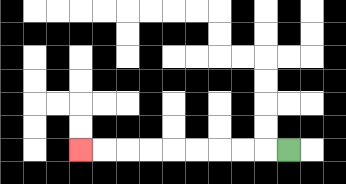{'start': '[12, 6]', 'end': '[3, 6]', 'path_directions': 'L,L,L,L,L,L,L,L,L', 'path_coordinates': '[[12, 6], [11, 6], [10, 6], [9, 6], [8, 6], [7, 6], [6, 6], [5, 6], [4, 6], [3, 6]]'}